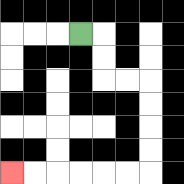{'start': '[3, 1]', 'end': '[0, 7]', 'path_directions': 'R,D,D,R,R,D,D,D,D,L,L,L,L,L,L', 'path_coordinates': '[[3, 1], [4, 1], [4, 2], [4, 3], [5, 3], [6, 3], [6, 4], [6, 5], [6, 6], [6, 7], [5, 7], [4, 7], [3, 7], [2, 7], [1, 7], [0, 7]]'}